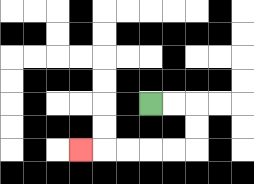{'start': '[6, 4]', 'end': '[3, 6]', 'path_directions': 'R,R,D,D,L,L,L,L,L', 'path_coordinates': '[[6, 4], [7, 4], [8, 4], [8, 5], [8, 6], [7, 6], [6, 6], [5, 6], [4, 6], [3, 6]]'}